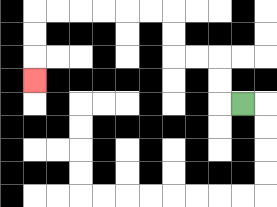{'start': '[10, 4]', 'end': '[1, 3]', 'path_directions': 'L,U,U,L,L,U,U,L,L,L,L,L,L,D,D,D', 'path_coordinates': '[[10, 4], [9, 4], [9, 3], [9, 2], [8, 2], [7, 2], [7, 1], [7, 0], [6, 0], [5, 0], [4, 0], [3, 0], [2, 0], [1, 0], [1, 1], [1, 2], [1, 3]]'}